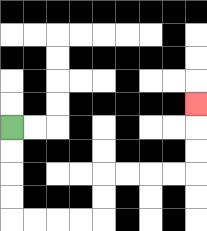{'start': '[0, 5]', 'end': '[8, 4]', 'path_directions': 'D,D,D,D,R,R,R,R,U,U,R,R,R,R,U,U,U', 'path_coordinates': '[[0, 5], [0, 6], [0, 7], [0, 8], [0, 9], [1, 9], [2, 9], [3, 9], [4, 9], [4, 8], [4, 7], [5, 7], [6, 7], [7, 7], [8, 7], [8, 6], [8, 5], [8, 4]]'}